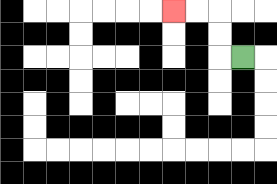{'start': '[10, 2]', 'end': '[7, 0]', 'path_directions': 'L,U,U,L,L', 'path_coordinates': '[[10, 2], [9, 2], [9, 1], [9, 0], [8, 0], [7, 0]]'}